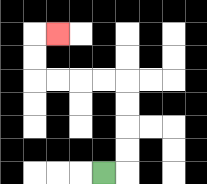{'start': '[4, 7]', 'end': '[2, 1]', 'path_directions': 'R,U,U,U,U,L,L,L,L,U,U,R', 'path_coordinates': '[[4, 7], [5, 7], [5, 6], [5, 5], [5, 4], [5, 3], [4, 3], [3, 3], [2, 3], [1, 3], [1, 2], [1, 1], [2, 1]]'}